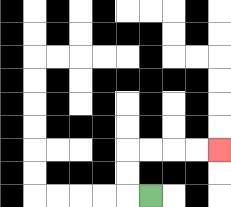{'start': '[6, 8]', 'end': '[9, 6]', 'path_directions': 'L,U,U,R,R,R,R', 'path_coordinates': '[[6, 8], [5, 8], [5, 7], [5, 6], [6, 6], [7, 6], [8, 6], [9, 6]]'}